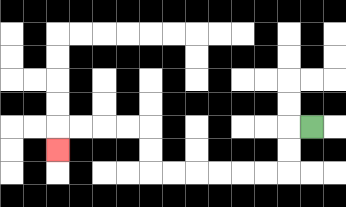{'start': '[13, 5]', 'end': '[2, 6]', 'path_directions': 'L,D,D,L,L,L,L,L,L,U,U,L,L,L,L,D', 'path_coordinates': '[[13, 5], [12, 5], [12, 6], [12, 7], [11, 7], [10, 7], [9, 7], [8, 7], [7, 7], [6, 7], [6, 6], [6, 5], [5, 5], [4, 5], [3, 5], [2, 5], [2, 6]]'}